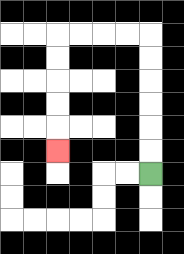{'start': '[6, 7]', 'end': '[2, 6]', 'path_directions': 'U,U,U,U,U,U,L,L,L,L,D,D,D,D,D', 'path_coordinates': '[[6, 7], [6, 6], [6, 5], [6, 4], [6, 3], [6, 2], [6, 1], [5, 1], [4, 1], [3, 1], [2, 1], [2, 2], [2, 3], [2, 4], [2, 5], [2, 6]]'}